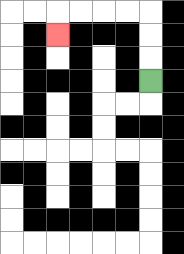{'start': '[6, 3]', 'end': '[2, 1]', 'path_directions': 'U,U,U,L,L,L,L,D', 'path_coordinates': '[[6, 3], [6, 2], [6, 1], [6, 0], [5, 0], [4, 0], [3, 0], [2, 0], [2, 1]]'}